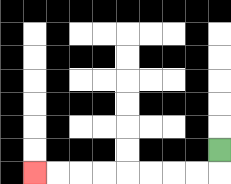{'start': '[9, 6]', 'end': '[1, 7]', 'path_directions': 'D,L,L,L,L,L,L,L,L', 'path_coordinates': '[[9, 6], [9, 7], [8, 7], [7, 7], [6, 7], [5, 7], [4, 7], [3, 7], [2, 7], [1, 7]]'}